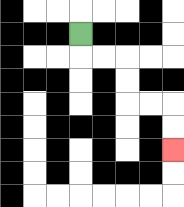{'start': '[3, 1]', 'end': '[7, 6]', 'path_directions': 'D,R,R,D,D,R,R,D,D', 'path_coordinates': '[[3, 1], [3, 2], [4, 2], [5, 2], [5, 3], [5, 4], [6, 4], [7, 4], [7, 5], [7, 6]]'}